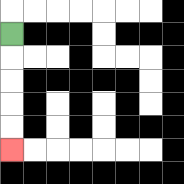{'start': '[0, 1]', 'end': '[0, 6]', 'path_directions': 'D,D,D,D,D', 'path_coordinates': '[[0, 1], [0, 2], [0, 3], [0, 4], [0, 5], [0, 6]]'}